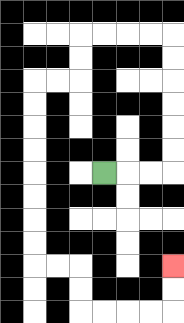{'start': '[4, 7]', 'end': '[7, 11]', 'path_directions': 'R,R,R,U,U,U,U,U,U,L,L,L,L,D,D,L,L,D,D,D,D,D,D,D,D,R,R,D,D,R,R,R,R,U,U', 'path_coordinates': '[[4, 7], [5, 7], [6, 7], [7, 7], [7, 6], [7, 5], [7, 4], [7, 3], [7, 2], [7, 1], [6, 1], [5, 1], [4, 1], [3, 1], [3, 2], [3, 3], [2, 3], [1, 3], [1, 4], [1, 5], [1, 6], [1, 7], [1, 8], [1, 9], [1, 10], [1, 11], [2, 11], [3, 11], [3, 12], [3, 13], [4, 13], [5, 13], [6, 13], [7, 13], [7, 12], [7, 11]]'}